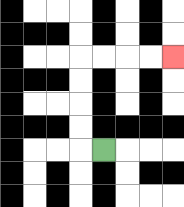{'start': '[4, 6]', 'end': '[7, 2]', 'path_directions': 'L,U,U,U,U,R,R,R,R', 'path_coordinates': '[[4, 6], [3, 6], [3, 5], [3, 4], [3, 3], [3, 2], [4, 2], [5, 2], [6, 2], [7, 2]]'}